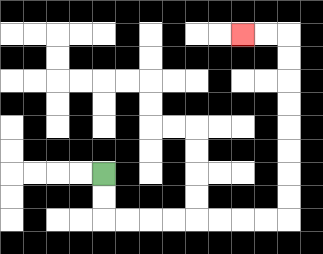{'start': '[4, 7]', 'end': '[10, 1]', 'path_directions': 'D,D,R,R,R,R,R,R,R,R,U,U,U,U,U,U,U,U,L,L', 'path_coordinates': '[[4, 7], [4, 8], [4, 9], [5, 9], [6, 9], [7, 9], [8, 9], [9, 9], [10, 9], [11, 9], [12, 9], [12, 8], [12, 7], [12, 6], [12, 5], [12, 4], [12, 3], [12, 2], [12, 1], [11, 1], [10, 1]]'}